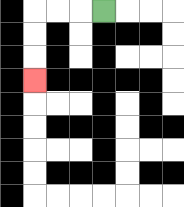{'start': '[4, 0]', 'end': '[1, 3]', 'path_directions': 'L,L,L,D,D,D', 'path_coordinates': '[[4, 0], [3, 0], [2, 0], [1, 0], [1, 1], [1, 2], [1, 3]]'}